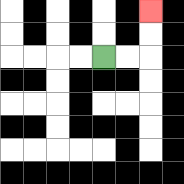{'start': '[4, 2]', 'end': '[6, 0]', 'path_directions': 'R,R,U,U', 'path_coordinates': '[[4, 2], [5, 2], [6, 2], [6, 1], [6, 0]]'}